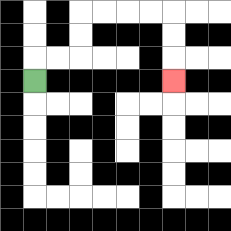{'start': '[1, 3]', 'end': '[7, 3]', 'path_directions': 'U,R,R,U,U,R,R,R,R,D,D,D', 'path_coordinates': '[[1, 3], [1, 2], [2, 2], [3, 2], [3, 1], [3, 0], [4, 0], [5, 0], [6, 0], [7, 0], [7, 1], [7, 2], [7, 3]]'}